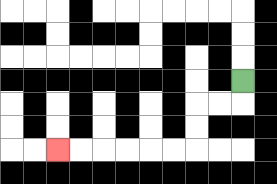{'start': '[10, 3]', 'end': '[2, 6]', 'path_directions': 'D,L,L,D,D,L,L,L,L,L,L', 'path_coordinates': '[[10, 3], [10, 4], [9, 4], [8, 4], [8, 5], [8, 6], [7, 6], [6, 6], [5, 6], [4, 6], [3, 6], [2, 6]]'}